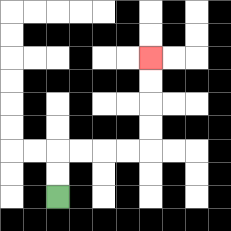{'start': '[2, 8]', 'end': '[6, 2]', 'path_directions': 'U,U,R,R,R,R,U,U,U,U', 'path_coordinates': '[[2, 8], [2, 7], [2, 6], [3, 6], [4, 6], [5, 6], [6, 6], [6, 5], [6, 4], [6, 3], [6, 2]]'}